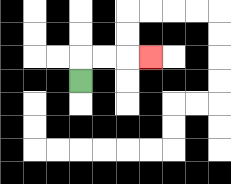{'start': '[3, 3]', 'end': '[6, 2]', 'path_directions': 'U,R,R,R', 'path_coordinates': '[[3, 3], [3, 2], [4, 2], [5, 2], [6, 2]]'}